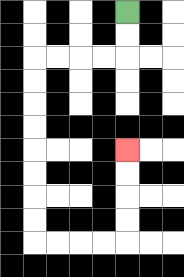{'start': '[5, 0]', 'end': '[5, 6]', 'path_directions': 'D,D,L,L,L,L,D,D,D,D,D,D,D,D,R,R,R,R,U,U,U,U', 'path_coordinates': '[[5, 0], [5, 1], [5, 2], [4, 2], [3, 2], [2, 2], [1, 2], [1, 3], [1, 4], [1, 5], [1, 6], [1, 7], [1, 8], [1, 9], [1, 10], [2, 10], [3, 10], [4, 10], [5, 10], [5, 9], [5, 8], [5, 7], [5, 6]]'}